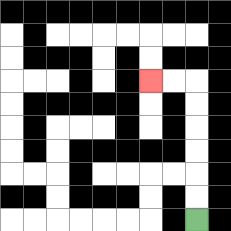{'start': '[8, 9]', 'end': '[6, 3]', 'path_directions': 'U,U,U,U,U,U,L,L', 'path_coordinates': '[[8, 9], [8, 8], [8, 7], [8, 6], [8, 5], [8, 4], [8, 3], [7, 3], [6, 3]]'}